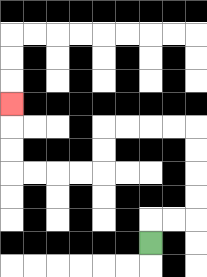{'start': '[6, 10]', 'end': '[0, 4]', 'path_directions': 'U,R,R,U,U,U,U,L,L,L,L,D,D,L,L,L,L,U,U,U', 'path_coordinates': '[[6, 10], [6, 9], [7, 9], [8, 9], [8, 8], [8, 7], [8, 6], [8, 5], [7, 5], [6, 5], [5, 5], [4, 5], [4, 6], [4, 7], [3, 7], [2, 7], [1, 7], [0, 7], [0, 6], [0, 5], [0, 4]]'}